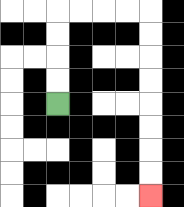{'start': '[2, 4]', 'end': '[6, 8]', 'path_directions': 'U,U,U,U,R,R,R,R,D,D,D,D,D,D,D,D', 'path_coordinates': '[[2, 4], [2, 3], [2, 2], [2, 1], [2, 0], [3, 0], [4, 0], [5, 0], [6, 0], [6, 1], [6, 2], [6, 3], [6, 4], [6, 5], [6, 6], [6, 7], [6, 8]]'}